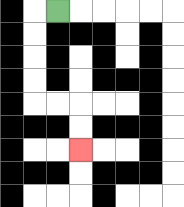{'start': '[2, 0]', 'end': '[3, 6]', 'path_directions': 'L,D,D,D,D,R,R,D,D', 'path_coordinates': '[[2, 0], [1, 0], [1, 1], [1, 2], [1, 3], [1, 4], [2, 4], [3, 4], [3, 5], [3, 6]]'}